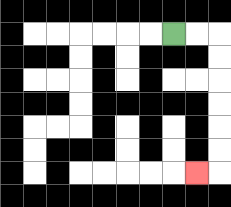{'start': '[7, 1]', 'end': '[8, 7]', 'path_directions': 'R,R,D,D,D,D,D,D,L', 'path_coordinates': '[[7, 1], [8, 1], [9, 1], [9, 2], [9, 3], [9, 4], [9, 5], [9, 6], [9, 7], [8, 7]]'}